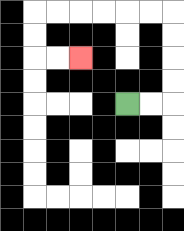{'start': '[5, 4]', 'end': '[3, 2]', 'path_directions': 'R,R,U,U,U,U,L,L,L,L,L,L,D,D,R,R', 'path_coordinates': '[[5, 4], [6, 4], [7, 4], [7, 3], [7, 2], [7, 1], [7, 0], [6, 0], [5, 0], [4, 0], [3, 0], [2, 0], [1, 0], [1, 1], [1, 2], [2, 2], [3, 2]]'}